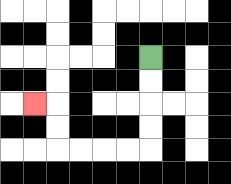{'start': '[6, 2]', 'end': '[1, 4]', 'path_directions': 'D,D,D,D,L,L,L,L,U,U,L', 'path_coordinates': '[[6, 2], [6, 3], [6, 4], [6, 5], [6, 6], [5, 6], [4, 6], [3, 6], [2, 6], [2, 5], [2, 4], [1, 4]]'}